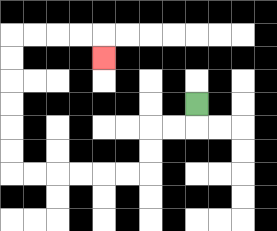{'start': '[8, 4]', 'end': '[4, 2]', 'path_directions': 'D,L,L,D,D,L,L,L,L,L,L,U,U,U,U,U,U,R,R,R,R,D', 'path_coordinates': '[[8, 4], [8, 5], [7, 5], [6, 5], [6, 6], [6, 7], [5, 7], [4, 7], [3, 7], [2, 7], [1, 7], [0, 7], [0, 6], [0, 5], [0, 4], [0, 3], [0, 2], [0, 1], [1, 1], [2, 1], [3, 1], [4, 1], [4, 2]]'}